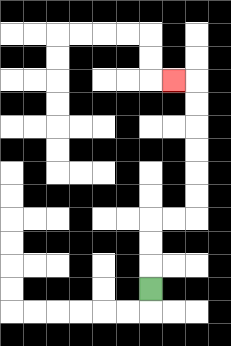{'start': '[6, 12]', 'end': '[7, 3]', 'path_directions': 'U,U,U,R,R,U,U,U,U,U,U,L', 'path_coordinates': '[[6, 12], [6, 11], [6, 10], [6, 9], [7, 9], [8, 9], [8, 8], [8, 7], [8, 6], [8, 5], [8, 4], [8, 3], [7, 3]]'}